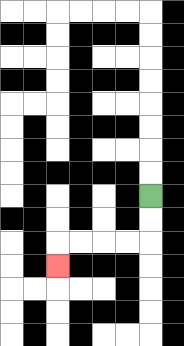{'start': '[6, 8]', 'end': '[2, 11]', 'path_directions': 'D,D,L,L,L,L,D', 'path_coordinates': '[[6, 8], [6, 9], [6, 10], [5, 10], [4, 10], [3, 10], [2, 10], [2, 11]]'}